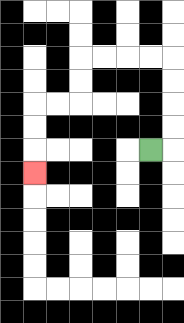{'start': '[6, 6]', 'end': '[1, 7]', 'path_directions': 'R,U,U,U,U,L,L,L,L,D,D,L,L,D,D,D', 'path_coordinates': '[[6, 6], [7, 6], [7, 5], [7, 4], [7, 3], [7, 2], [6, 2], [5, 2], [4, 2], [3, 2], [3, 3], [3, 4], [2, 4], [1, 4], [1, 5], [1, 6], [1, 7]]'}